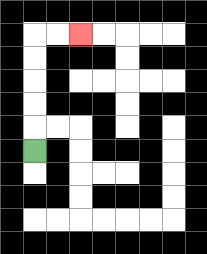{'start': '[1, 6]', 'end': '[3, 1]', 'path_directions': 'U,U,U,U,U,R,R', 'path_coordinates': '[[1, 6], [1, 5], [1, 4], [1, 3], [1, 2], [1, 1], [2, 1], [3, 1]]'}